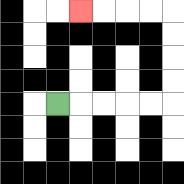{'start': '[2, 4]', 'end': '[3, 0]', 'path_directions': 'R,R,R,R,R,U,U,U,U,L,L,L,L', 'path_coordinates': '[[2, 4], [3, 4], [4, 4], [5, 4], [6, 4], [7, 4], [7, 3], [7, 2], [7, 1], [7, 0], [6, 0], [5, 0], [4, 0], [3, 0]]'}